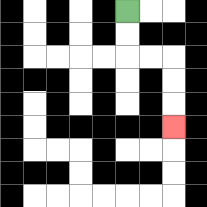{'start': '[5, 0]', 'end': '[7, 5]', 'path_directions': 'D,D,R,R,D,D,D', 'path_coordinates': '[[5, 0], [5, 1], [5, 2], [6, 2], [7, 2], [7, 3], [7, 4], [7, 5]]'}